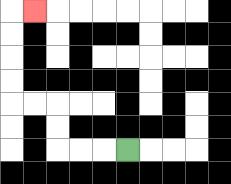{'start': '[5, 6]', 'end': '[1, 0]', 'path_directions': 'L,L,L,U,U,L,L,U,U,U,U,R', 'path_coordinates': '[[5, 6], [4, 6], [3, 6], [2, 6], [2, 5], [2, 4], [1, 4], [0, 4], [0, 3], [0, 2], [0, 1], [0, 0], [1, 0]]'}